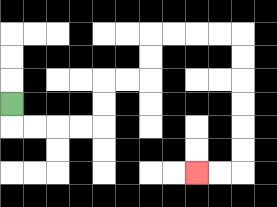{'start': '[0, 4]', 'end': '[8, 7]', 'path_directions': 'D,R,R,R,R,U,U,R,R,U,U,R,R,R,R,D,D,D,D,D,D,L,L', 'path_coordinates': '[[0, 4], [0, 5], [1, 5], [2, 5], [3, 5], [4, 5], [4, 4], [4, 3], [5, 3], [6, 3], [6, 2], [6, 1], [7, 1], [8, 1], [9, 1], [10, 1], [10, 2], [10, 3], [10, 4], [10, 5], [10, 6], [10, 7], [9, 7], [8, 7]]'}